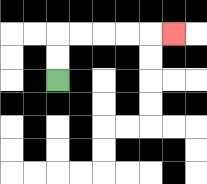{'start': '[2, 3]', 'end': '[7, 1]', 'path_directions': 'U,U,R,R,R,R,R', 'path_coordinates': '[[2, 3], [2, 2], [2, 1], [3, 1], [4, 1], [5, 1], [6, 1], [7, 1]]'}